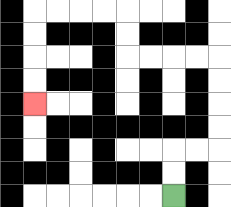{'start': '[7, 8]', 'end': '[1, 4]', 'path_directions': 'U,U,R,R,U,U,U,U,L,L,L,L,U,U,L,L,L,L,D,D,D,D', 'path_coordinates': '[[7, 8], [7, 7], [7, 6], [8, 6], [9, 6], [9, 5], [9, 4], [9, 3], [9, 2], [8, 2], [7, 2], [6, 2], [5, 2], [5, 1], [5, 0], [4, 0], [3, 0], [2, 0], [1, 0], [1, 1], [1, 2], [1, 3], [1, 4]]'}